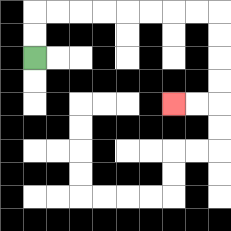{'start': '[1, 2]', 'end': '[7, 4]', 'path_directions': 'U,U,R,R,R,R,R,R,R,R,D,D,D,D,L,L', 'path_coordinates': '[[1, 2], [1, 1], [1, 0], [2, 0], [3, 0], [4, 0], [5, 0], [6, 0], [7, 0], [8, 0], [9, 0], [9, 1], [9, 2], [9, 3], [9, 4], [8, 4], [7, 4]]'}